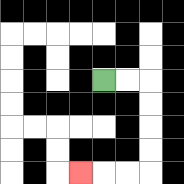{'start': '[4, 3]', 'end': '[3, 7]', 'path_directions': 'R,R,D,D,D,D,L,L,L', 'path_coordinates': '[[4, 3], [5, 3], [6, 3], [6, 4], [6, 5], [6, 6], [6, 7], [5, 7], [4, 7], [3, 7]]'}